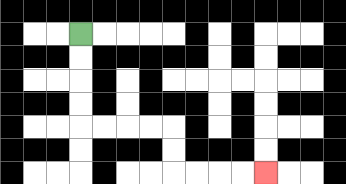{'start': '[3, 1]', 'end': '[11, 7]', 'path_directions': 'D,D,D,D,R,R,R,R,D,D,R,R,R,R', 'path_coordinates': '[[3, 1], [3, 2], [3, 3], [3, 4], [3, 5], [4, 5], [5, 5], [6, 5], [7, 5], [7, 6], [7, 7], [8, 7], [9, 7], [10, 7], [11, 7]]'}